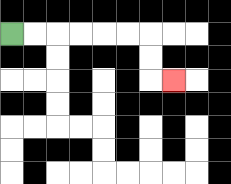{'start': '[0, 1]', 'end': '[7, 3]', 'path_directions': 'R,R,R,R,R,R,D,D,R', 'path_coordinates': '[[0, 1], [1, 1], [2, 1], [3, 1], [4, 1], [5, 1], [6, 1], [6, 2], [6, 3], [7, 3]]'}